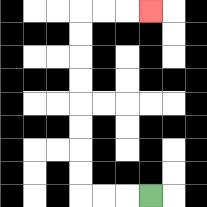{'start': '[6, 8]', 'end': '[6, 0]', 'path_directions': 'L,L,L,U,U,U,U,U,U,U,U,R,R,R', 'path_coordinates': '[[6, 8], [5, 8], [4, 8], [3, 8], [3, 7], [3, 6], [3, 5], [3, 4], [3, 3], [3, 2], [3, 1], [3, 0], [4, 0], [5, 0], [6, 0]]'}